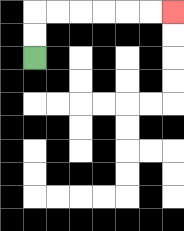{'start': '[1, 2]', 'end': '[7, 0]', 'path_directions': 'U,U,R,R,R,R,R,R', 'path_coordinates': '[[1, 2], [1, 1], [1, 0], [2, 0], [3, 0], [4, 0], [5, 0], [6, 0], [7, 0]]'}